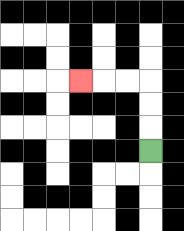{'start': '[6, 6]', 'end': '[3, 3]', 'path_directions': 'U,U,U,L,L,L', 'path_coordinates': '[[6, 6], [6, 5], [6, 4], [6, 3], [5, 3], [4, 3], [3, 3]]'}